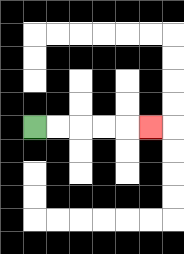{'start': '[1, 5]', 'end': '[6, 5]', 'path_directions': 'R,R,R,R,R', 'path_coordinates': '[[1, 5], [2, 5], [3, 5], [4, 5], [5, 5], [6, 5]]'}